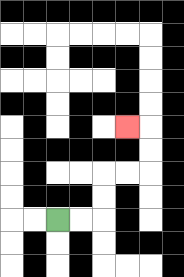{'start': '[2, 9]', 'end': '[5, 5]', 'path_directions': 'R,R,U,U,R,R,U,U,L', 'path_coordinates': '[[2, 9], [3, 9], [4, 9], [4, 8], [4, 7], [5, 7], [6, 7], [6, 6], [6, 5], [5, 5]]'}